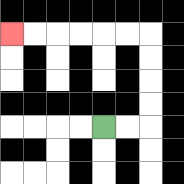{'start': '[4, 5]', 'end': '[0, 1]', 'path_directions': 'R,R,U,U,U,U,L,L,L,L,L,L', 'path_coordinates': '[[4, 5], [5, 5], [6, 5], [6, 4], [6, 3], [6, 2], [6, 1], [5, 1], [4, 1], [3, 1], [2, 1], [1, 1], [0, 1]]'}